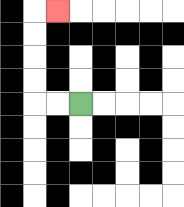{'start': '[3, 4]', 'end': '[2, 0]', 'path_directions': 'L,L,U,U,U,U,R', 'path_coordinates': '[[3, 4], [2, 4], [1, 4], [1, 3], [1, 2], [1, 1], [1, 0], [2, 0]]'}